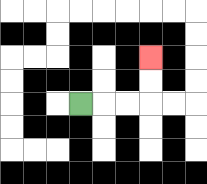{'start': '[3, 4]', 'end': '[6, 2]', 'path_directions': 'R,R,R,U,U', 'path_coordinates': '[[3, 4], [4, 4], [5, 4], [6, 4], [6, 3], [6, 2]]'}